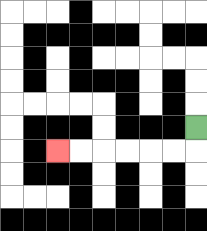{'start': '[8, 5]', 'end': '[2, 6]', 'path_directions': 'D,L,L,L,L,L,L', 'path_coordinates': '[[8, 5], [8, 6], [7, 6], [6, 6], [5, 6], [4, 6], [3, 6], [2, 6]]'}